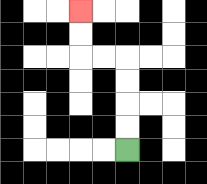{'start': '[5, 6]', 'end': '[3, 0]', 'path_directions': 'U,U,U,U,L,L,U,U', 'path_coordinates': '[[5, 6], [5, 5], [5, 4], [5, 3], [5, 2], [4, 2], [3, 2], [3, 1], [3, 0]]'}